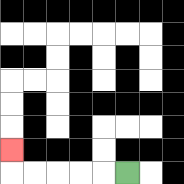{'start': '[5, 7]', 'end': '[0, 6]', 'path_directions': 'L,L,L,L,L,U', 'path_coordinates': '[[5, 7], [4, 7], [3, 7], [2, 7], [1, 7], [0, 7], [0, 6]]'}